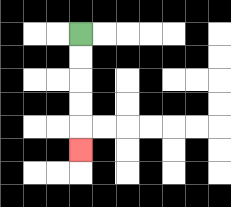{'start': '[3, 1]', 'end': '[3, 6]', 'path_directions': 'D,D,D,D,D', 'path_coordinates': '[[3, 1], [3, 2], [3, 3], [3, 4], [3, 5], [3, 6]]'}